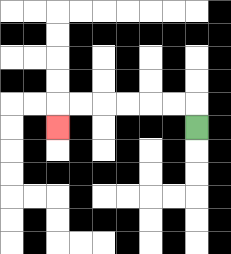{'start': '[8, 5]', 'end': '[2, 5]', 'path_directions': 'U,L,L,L,L,L,L,D', 'path_coordinates': '[[8, 5], [8, 4], [7, 4], [6, 4], [5, 4], [4, 4], [3, 4], [2, 4], [2, 5]]'}